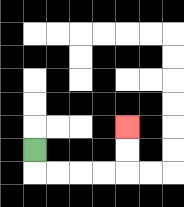{'start': '[1, 6]', 'end': '[5, 5]', 'path_directions': 'D,R,R,R,R,U,U', 'path_coordinates': '[[1, 6], [1, 7], [2, 7], [3, 7], [4, 7], [5, 7], [5, 6], [5, 5]]'}